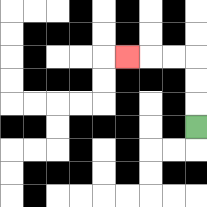{'start': '[8, 5]', 'end': '[5, 2]', 'path_directions': 'U,U,U,L,L,L', 'path_coordinates': '[[8, 5], [8, 4], [8, 3], [8, 2], [7, 2], [6, 2], [5, 2]]'}